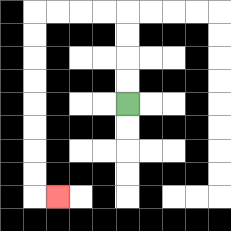{'start': '[5, 4]', 'end': '[2, 8]', 'path_directions': 'U,U,U,U,L,L,L,L,D,D,D,D,D,D,D,D,R', 'path_coordinates': '[[5, 4], [5, 3], [5, 2], [5, 1], [5, 0], [4, 0], [3, 0], [2, 0], [1, 0], [1, 1], [1, 2], [1, 3], [1, 4], [1, 5], [1, 6], [1, 7], [1, 8], [2, 8]]'}